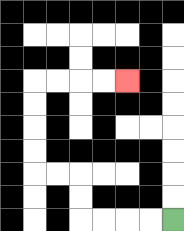{'start': '[7, 9]', 'end': '[5, 3]', 'path_directions': 'L,L,L,L,U,U,L,L,U,U,U,U,R,R,R,R', 'path_coordinates': '[[7, 9], [6, 9], [5, 9], [4, 9], [3, 9], [3, 8], [3, 7], [2, 7], [1, 7], [1, 6], [1, 5], [1, 4], [1, 3], [2, 3], [3, 3], [4, 3], [5, 3]]'}